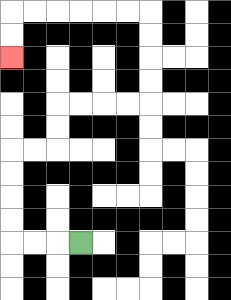{'start': '[3, 10]', 'end': '[0, 2]', 'path_directions': 'L,L,L,U,U,U,U,R,R,U,U,R,R,R,R,U,U,U,U,L,L,L,L,L,L,D,D', 'path_coordinates': '[[3, 10], [2, 10], [1, 10], [0, 10], [0, 9], [0, 8], [0, 7], [0, 6], [1, 6], [2, 6], [2, 5], [2, 4], [3, 4], [4, 4], [5, 4], [6, 4], [6, 3], [6, 2], [6, 1], [6, 0], [5, 0], [4, 0], [3, 0], [2, 0], [1, 0], [0, 0], [0, 1], [0, 2]]'}